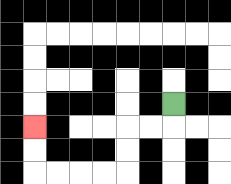{'start': '[7, 4]', 'end': '[1, 5]', 'path_directions': 'D,L,L,D,D,L,L,L,L,U,U', 'path_coordinates': '[[7, 4], [7, 5], [6, 5], [5, 5], [5, 6], [5, 7], [4, 7], [3, 7], [2, 7], [1, 7], [1, 6], [1, 5]]'}